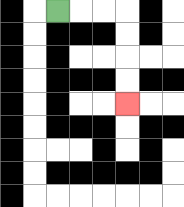{'start': '[2, 0]', 'end': '[5, 4]', 'path_directions': 'R,R,R,D,D,D,D', 'path_coordinates': '[[2, 0], [3, 0], [4, 0], [5, 0], [5, 1], [5, 2], [5, 3], [5, 4]]'}